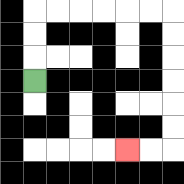{'start': '[1, 3]', 'end': '[5, 6]', 'path_directions': 'U,U,U,R,R,R,R,R,R,D,D,D,D,D,D,L,L', 'path_coordinates': '[[1, 3], [1, 2], [1, 1], [1, 0], [2, 0], [3, 0], [4, 0], [5, 0], [6, 0], [7, 0], [7, 1], [7, 2], [7, 3], [7, 4], [7, 5], [7, 6], [6, 6], [5, 6]]'}